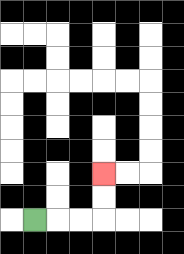{'start': '[1, 9]', 'end': '[4, 7]', 'path_directions': 'R,R,R,U,U', 'path_coordinates': '[[1, 9], [2, 9], [3, 9], [4, 9], [4, 8], [4, 7]]'}